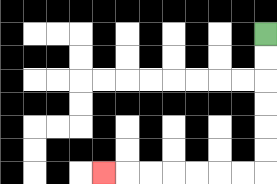{'start': '[11, 1]', 'end': '[4, 7]', 'path_directions': 'D,D,D,D,D,D,L,L,L,L,L,L,L', 'path_coordinates': '[[11, 1], [11, 2], [11, 3], [11, 4], [11, 5], [11, 6], [11, 7], [10, 7], [9, 7], [8, 7], [7, 7], [6, 7], [5, 7], [4, 7]]'}